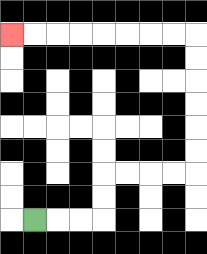{'start': '[1, 9]', 'end': '[0, 1]', 'path_directions': 'R,R,R,U,U,R,R,R,R,U,U,U,U,U,U,L,L,L,L,L,L,L,L', 'path_coordinates': '[[1, 9], [2, 9], [3, 9], [4, 9], [4, 8], [4, 7], [5, 7], [6, 7], [7, 7], [8, 7], [8, 6], [8, 5], [8, 4], [8, 3], [8, 2], [8, 1], [7, 1], [6, 1], [5, 1], [4, 1], [3, 1], [2, 1], [1, 1], [0, 1]]'}